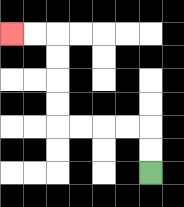{'start': '[6, 7]', 'end': '[0, 1]', 'path_directions': 'U,U,L,L,L,L,U,U,U,U,L,L', 'path_coordinates': '[[6, 7], [6, 6], [6, 5], [5, 5], [4, 5], [3, 5], [2, 5], [2, 4], [2, 3], [2, 2], [2, 1], [1, 1], [0, 1]]'}